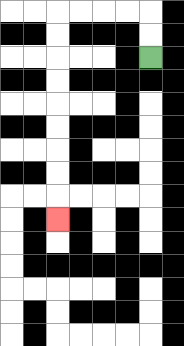{'start': '[6, 2]', 'end': '[2, 9]', 'path_directions': 'U,U,L,L,L,L,D,D,D,D,D,D,D,D,D', 'path_coordinates': '[[6, 2], [6, 1], [6, 0], [5, 0], [4, 0], [3, 0], [2, 0], [2, 1], [2, 2], [2, 3], [2, 4], [2, 5], [2, 6], [2, 7], [2, 8], [2, 9]]'}